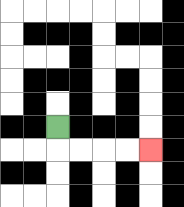{'start': '[2, 5]', 'end': '[6, 6]', 'path_directions': 'D,R,R,R,R', 'path_coordinates': '[[2, 5], [2, 6], [3, 6], [4, 6], [5, 6], [6, 6]]'}